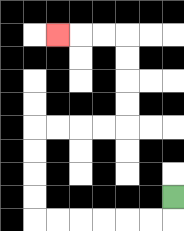{'start': '[7, 8]', 'end': '[2, 1]', 'path_directions': 'D,L,L,L,L,L,L,U,U,U,U,R,R,R,R,U,U,U,U,L,L,L', 'path_coordinates': '[[7, 8], [7, 9], [6, 9], [5, 9], [4, 9], [3, 9], [2, 9], [1, 9], [1, 8], [1, 7], [1, 6], [1, 5], [2, 5], [3, 5], [4, 5], [5, 5], [5, 4], [5, 3], [5, 2], [5, 1], [4, 1], [3, 1], [2, 1]]'}